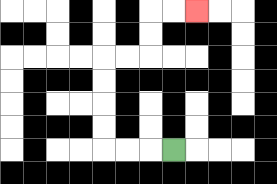{'start': '[7, 6]', 'end': '[8, 0]', 'path_directions': 'L,L,L,U,U,U,U,R,R,U,U,R,R', 'path_coordinates': '[[7, 6], [6, 6], [5, 6], [4, 6], [4, 5], [4, 4], [4, 3], [4, 2], [5, 2], [6, 2], [6, 1], [6, 0], [7, 0], [8, 0]]'}